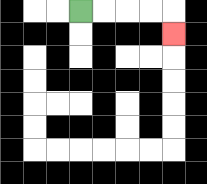{'start': '[3, 0]', 'end': '[7, 1]', 'path_directions': 'R,R,R,R,D', 'path_coordinates': '[[3, 0], [4, 0], [5, 0], [6, 0], [7, 0], [7, 1]]'}